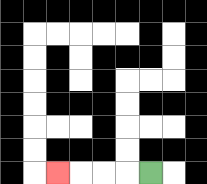{'start': '[6, 7]', 'end': '[2, 7]', 'path_directions': 'L,L,L,L', 'path_coordinates': '[[6, 7], [5, 7], [4, 7], [3, 7], [2, 7]]'}